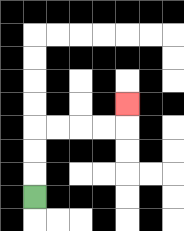{'start': '[1, 8]', 'end': '[5, 4]', 'path_directions': 'U,U,U,R,R,R,R,U', 'path_coordinates': '[[1, 8], [1, 7], [1, 6], [1, 5], [2, 5], [3, 5], [4, 5], [5, 5], [5, 4]]'}